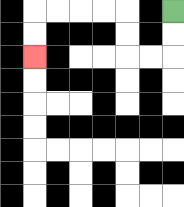{'start': '[7, 0]', 'end': '[1, 2]', 'path_directions': 'D,D,L,L,U,U,L,L,L,L,D,D', 'path_coordinates': '[[7, 0], [7, 1], [7, 2], [6, 2], [5, 2], [5, 1], [5, 0], [4, 0], [3, 0], [2, 0], [1, 0], [1, 1], [1, 2]]'}